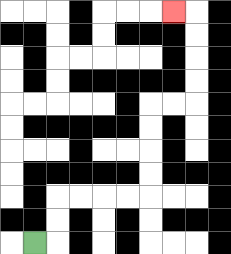{'start': '[1, 10]', 'end': '[7, 0]', 'path_directions': 'R,U,U,R,R,R,R,U,U,U,U,R,R,U,U,U,U,L', 'path_coordinates': '[[1, 10], [2, 10], [2, 9], [2, 8], [3, 8], [4, 8], [5, 8], [6, 8], [6, 7], [6, 6], [6, 5], [6, 4], [7, 4], [8, 4], [8, 3], [8, 2], [8, 1], [8, 0], [7, 0]]'}